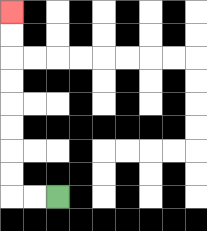{'start': '[2, 8]', 'end': '[0, 0]', 'path_directions': 'L,L,U,U,U,U,U,U,U,U', 'path_coordinates': '[[2, 8], [1, 8], [0, 8], [0, 7], [0, 6], [0, 5], [0, 4], [0, 3], [0, 2], [0, 1], [0, 0]]'}